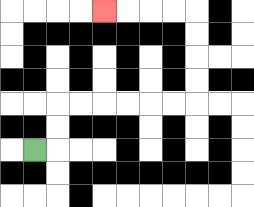{'start': '[1, 6]', 'end': '[4, 0]', 'path_directions': 'R,U,U,R,R,R,R,R,R,U,U,U,U,L,L,L,L', 'path_coordinates': '[[1, 6], [2, 6], [2, 5], [2, 4], [3, 4], [4, 4], [5, 4], [6, 4], [7, 4], [8, 4], [8, 3], [8, 2], [8, 1], [8, 0], [7, 0], [6, 0], [5, 0], [4, 0]]'}